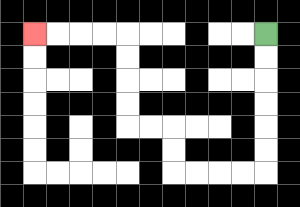{'start': '[11, 1]', 'end': '[1, 1]', 'path_directions': 'D,D,D,D,D,D,L,L,L,L,U,U,L,L,U,U,U,U,L,L,L,L', 'path_coordinates': '[[11, 1], [11, 2], [11, 3], [11, 4], [11, 5], [11, 6], [11, 7], [10, 7], [9, 7], [8, 7], [7, 7], [7, 6], [7, 5], [6, 5], [5, 5], [5, 4], [5, 3], [5, 2], [5, 1], [4, 1], [3, 1], [2, 1], [1, 1]]'}